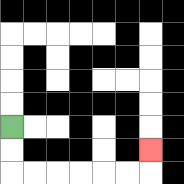{'start': '[0, 5]', 'end': '[6, 6]', 'path_directions': 'D,D,R,R,R,R,R,R,U', 'path_coordinates': '[[0, 5], [0, 6], [0, 7], [1, 7], [2, 7], [3, 7], [4, 7], [5, 7], [6, 7], [6, 6]]'}